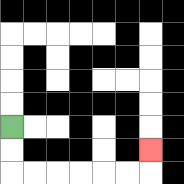{'start': '[0, 5]', 'end': '[6, 6]', 'path_directions': 'D,D,R,R,R,R,R,R,U', 'path_coordinates': '[[0, 5], [0, 6], [0, 7], [1, 7], [2, 7], [3, 7], [4, 7], [5, 7], [6, 7], [6, 6]]'}